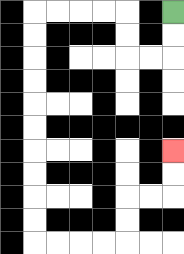{'start': '[7, 0]', 'end': '[7, 6]', 'path_directions': 'D,D,L,L,U,U,L,L,L,L,D,D,D,D,D,D,D,D,D,D,R,R,R,R,U,U,R,R,U,U', 'path_coordinates': '[[7, 0], [7, 1], [7, 2], [6, 2], [5, 2], [5, 1], [5, 0], [4, 0], [3, 0], [2, 0], [1, 0], [1, 1], [1, 2], [1, 3], [1, 4], [1, 5], [1, 6], [1, 7], [1, 8], [1, 9], [1, 10], [2, 10], [3, 10], [4, 10], [5, 10], [5, 9], [5, 8], [6, 8], [7, 8], [7, 7], [7, 6]]'}